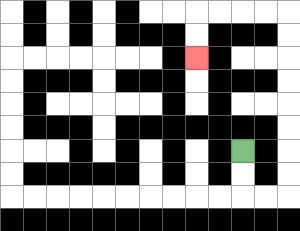{'start': '[10, 6]', 'end': '[8, 2]', 'path_directions': 'D,D,R,R,U,U,U,U,U,U,U,U,L,L,L,L,D,D', 'path_coordinates': '[[10, 6], [10, 7], [10, 8], [11, 8], [12, 8], [12, 7], [12, 6], [12, 5], [12, 4], [12, 3], [12, 2], [12, 1], [12, 0], [11, 0], [10, 0], [9, 0], [8, 0], [8, 1], [8, 2]]'}